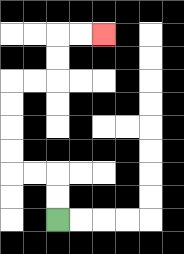{'start': '[2, 9]', 'end': '[4, 1]', 'path_directions': 'U,U,L,L,U,U,U,U,R,R,U,U,R,R', 'path_coordinates': '[[2, 9], [2, 8], [2, 7], [1, 7], [0, 7], [0, 6], [0, 5], [0, 4], [0, 3], [1, 3], [2, 3], [2, 2], [2, 1], [3, 1], [4, 1]]'}